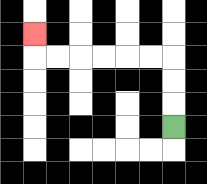{'start': '[7, 5]', 'end': '[1, 1]', 'path_directions': 'U,U,U,L,L,L,L,L,L,U', 'path_coordinates': '[[7, 5], [7, 4], [7, 3], [7, 2], [6, 2], [5, 2], [4, 2], [3, 2], [2, 2], [1, 2], [1, 1]]'}